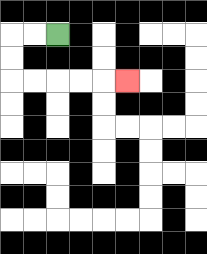{'start': '[2, 1]', 'end': '[5, 3]', 'path_directions': 'L,L,D,D,R,R,R,R,R', 'path_coordinates': '[[2, 1], [1, 1], [0, 1], [0, 2], [0, 3], [1, 3], [2, 3], [3, 3], [4, 3], [5, 3]]'}